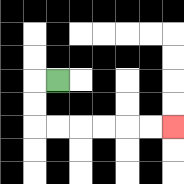{'start': '[2, 3]', 'end': '[7, 5]', 'path_directions': 'L,D,D,R,R,R,R,R,R', 'path_coordinates': '[[2, 3], [1, 3], [1, 4], [1, 5], [2, 5], [3, 5], [4, 5], [5, 5], [6, 5], [7, 5]]'}